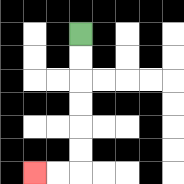{'start': '[3, 1]', 'end': '[1, 7]', 'path_directions': 'D,D,D,D,D,D,L,L', 'path_coordinates': '[[3, 1], [3, 2], [3, 3], [3, 4], [3, 5], [3, 6], [3, 7], [2, 7], [1, 7]]'}